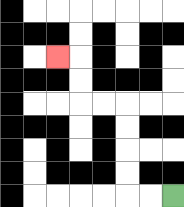{'start': '[7, 8]', 'end': '[2, 2]', 'path_directions': 'L,L,U,U,U,U,L,L,U,U,L', 'path_coordinates': '[[7, 8], [6, 8], [5, 8], [5, 7], [5, 6], [5, 5], [5, 4], [4, 4], [3, 4], [3, 3], [3, 2], [2, 2]]'}